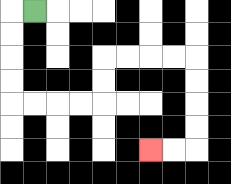{'start': '[1, 0]', 'end': '[6, 6]', 'path_directions': 'L,D,D,D,D,R,R,R,R,U,U,R,R,R,R,D,D,D,D,L,L', 'path_coordinates': '[[1, 0], [0, 0], [0, 1], [0, 2], [0, 3], [0, 4], [1, 4], [2, 4], [3, 4], [4, 4], [4, 3], [4, 2], [5, 2], [6, 2], [7, 2], [8, 2], [8, 3], [8, 4], [8, 5], [8, 6], [7, 6], [6, 6]]'}